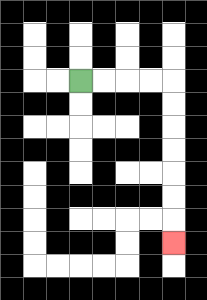{'start': '[3, 3]', 'end': '[7, 10]', 'path_directions': 'R,R,R,R,D,D,D,D,D,D,D', 'path_coordinates': '[[3, 3], [4, 3], [5, 3], [6, 3], [7, 3], [7, 4], [7, 5], [7, 6], [7, 7], [7, 8], [7, 9], [7, 10]]'}